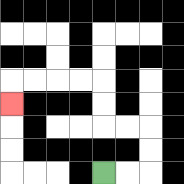{'start': '[4, 7]', 'end': '[0, 4]', 'path_directions': 'R,R,U,U,L,L,U,U,L,L,L,L,D', 'path_coordinates': '[[4, 7], [5, 7], [6, 7], [6, 6], [6, 5], [5, 5], [4, 5], [4, 4], [4, 3], [3, 3], [2, 3], [1, 3], [0, 3], [0, 4]]'}